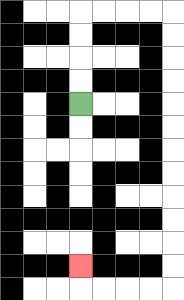{'start': '[3, 4]', 'end': '[3, 11]', 'path_directions': 'U,U,U,U,R,R,R,R,D,D,D,D,D,D,D,D,D,D,D,D,L,L,L,L,U', 'path_coordinates': '[[3, 4], [3, 3], [3, 2], [3, 1], [3, 0], [4, 0], [5, 0], [6, 0], [7, 0], [7, 1], [7, 2], [7, 3], [7, 4], [7, 5], [7, 6], [7, 7], [7, 8], [7, 9], [7, 10], [7, 11], [7, 12], [6, 12], [5, 12], [4, 12], [3, 12], [3, 11]]'}